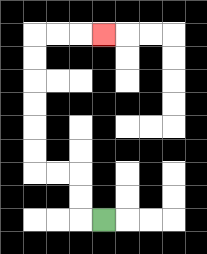{'start': '[4, 9]', 'end': '[4, 1]', 'path_directions': 'L,U,U,L,L,U,U,U,U,U,U,R,R,R', 'path_coordinates': '[[4, 9], [3, 9], [3, 8], [3, 7], [2, 7], [1, 7], [1, 6], [1, 5], [1, 4], [1, 3], [1, 2], [1, 1], [2, 1], [3, 1], [4, 1]]'}